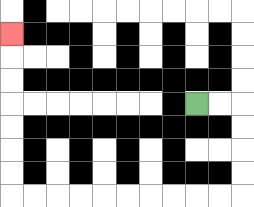{'start': '[8, 4]', 'end': '[0, 1]', 'path_directions': 'R,R,D,D,D,D,L,L,L,L,L,L,L,L,L,L,U,U,U,U,U,U,U', 'path_coordinates': '[[8, 4], [9, 4], [10, 4], [10, 5], [10, 6], [10, 7], [10, 8], [9, 8], [8, 8], [7, 8], [6, 8], [5, 8], [4, 8], [3, 8], [2, 8], [1, 8], [0, 8], [0, 7], [0, 6], [0, 5], [0, 4], [0, 3], [0, 2], [0, 1]]'}